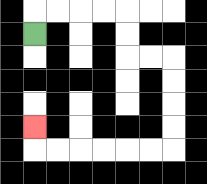{'start': '[1, 1]', 'end': '[1, 5]', 'path_directions': 'U,R,R,R,R,D,D,R,R,D,D,D,D,L,L,L,L,L,L,U', 'path_coordinates': '[[1, 1], [1, 0], [2, 0], [3, 0], [4, 0], [5, 0], [5, 1], [5, 2], [6, 2], [7, 2], [7, 3], [7, 4], [7, 5], [7, 6], [6, 6], [5, 6], [4, 6], [3, 6], [2, 6], [1, 6], [1, 5]]'}